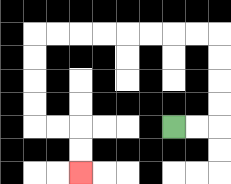{'start': '[7, 5]', 'end': '[3, 7]', 'path_directions': 'R,R,U,U,U,U,L,L,L,L,L,L,L,L,D,D,D,D,R,R,D,D', 'path_coordinates': '[[7, 5], [8, 5], [9, 5], [9, 4], [9, 3], [9, 2], [9, 1], [8, 1], [7, 1], [6, 1], [5, 1], [4, 1], [3, 1], [2, 1], [1, 1], [1, 2], [1, 3], [1, 4], [1, 5], [2, 5], [3, 5], [3, 6], [3, 7]]'}